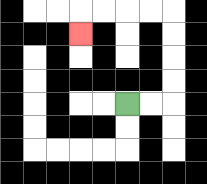{'start': '[5, 4]', 'end': '[3, 1]', 'path_directions': 'R,R,U,U,U,U,L,L,L,L,D', 'path_coordinates': '[[5, 4], [6, 4], [7, 4], [7, 3], [7, 2], [7, 1], [7, 0], [6, 0], [5, 0], [4, 0], [3, 0], [3, 1]]'}